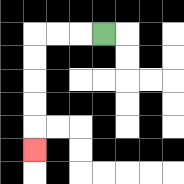{'start': '[4, 1]', 'end': '[1, 6]', 'path_directions': 'L,L,L,D,D,D,D,D', 'path_coordinates': '[[4, 1], [3, 1], [2, 1], [1, 1], [1, 2], [1, 3], [1, 4], [1, 5], [1, 6]]'}